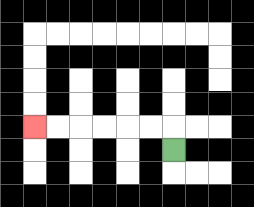{'start': '[7, 6]', 'end': '[1, 5]', 'path_directions': 'U,L,L,L,L,L,L', 'path_coordinates': '[[7, 6], [7, 5], [6, 5], [5, 5], [4, 5], [3, 5], [2, 5], [1, 5]]'}